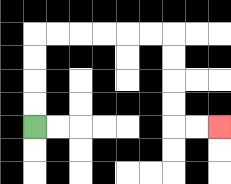{'start': '[1, 5]', 'end': '[9, 5]', 'path_directions': 'U,U,U,U,R,R,R,R,R,R,D,D,D,D,R,R', 'path_coordinates': '[[1, 5], [1, 4], [1, 3], [1, 2], [1, 1], [2, 1], [3, 1], [4, 1], [5, 1], [6, 1], [7, 1], [7, 2], [7, 3], [7, 4], [7, 5], [8, 5], [9, 5]]'}